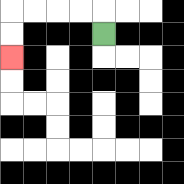{'start': '[4, 1]', 'end': '[0, 2]', 'path_directions': 'U,L,L,L,L,D,D', 'path_coordinates': '[[4, 1], [4, 0], [3, 0], [2, 0], [1, 0], [0, 0], [0, 1], [0, 2]]'}